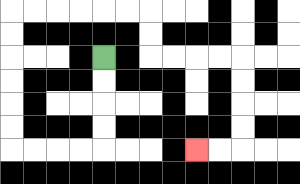{'start': '[4, 2]', 'end': '[8, 6]', 'path_directions': 'D,D,D,D,L,L,L,L,U,U,U,U,U,U,R,R,R,R,R,R,D,D,R,R,R,R,D,D,D,D,L,L', 'path_coordinates': '[[4, 2], [4, 3], [4, 4], [4, 5], [4, 6], [3, 6], [2, 6], [1, 6], [0, 6], [0, 5], [0, 4], [0, 3], [0, 2], [0, 1], [0, 0], [1, 0], [2, 0], [3, 0], [4, 0], [5, 0], [6, 0], [6, 1], [6, 2], [7, 2], [8, 2], [9, 2], [10, 2], [10, 3], [10, 4], [10, 5], [10, 6], [9, 6], [8, 6]]'}